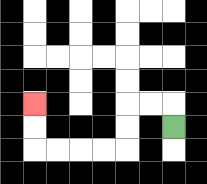{'start': '[7, 5]', 'end': '[1, 4]', 'path_directions': 'U,L,L,D,D,L,L,L,L,U,U', 'path_coordinates': '[[7, 5], [7, 4], [6, 4], [5, 4], [5, 5], [5, 6], [4, 6], [3, 6], [2, 6], [1, 6], [1, 5], [1, 4]]'}